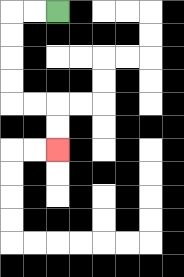{'start': '[2, 0]', 'end': '[2, 6]', 'path_directions': 'L,L,D,D,D,D,R,R,D,D', 'path_coordinates': '[[2, 0], [1, 0], [0, 0], [0, 1], [0, 2], [0, 3], [0, 4], [1, 4], [2, 4], [2, 5], [2, 6]]'}